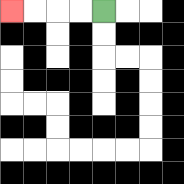{'start': '[4, 0]', 'end': '[0, 0]', 'path_directions': 'L,L,L,L', 'path_coordinates': '[[4, 0], [3, 0], [2, 0], [1, 0], [0, 0]]'}